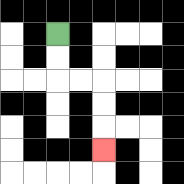{'start': '[2, 1]', 'end': '[4, 6]', 'path_directions': 'D,D,R,R,D,D,D', 'path_coordinates': '[[2, 1], [2, 2], [2, 3], [3, 3], [4, 3], [4, 4], [4, 5], [4, 6]]'}